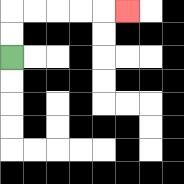{'start': '[0, 2]', 'end': '[5, 0]', 'path_directions': 'U,U,R,R,R,R,R', 'path_coordinates': '[[0, 2], [0, 1], [0, 0], [1, 0], [2, 0], [3, 0], [4, 0], [5, 0]]'}